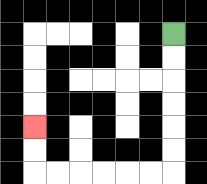{'start': '[7, 1]', 'end': '[1, 5]', 'path_directions': 'D,D,D,D,D,D,L,L,L,L,L,L,U,U', 'path_coordinates': '[[7, 1], [7, 2], [7, 3], [7, 4], [7, 5], [7, 6], [7, 7], [6, 7], [5, 7], [4, 7], [3, 7], [2, 7], [1, 7], [1, 6], [1, 5]]'}